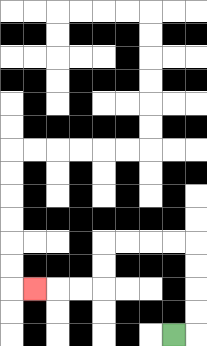{'start': '[7, 14]', 'end': '[1, 12]', 'path_directions': 'R,U,U,U,U,L,L,L,L,D,D,L,L,L', 'path_coordinates': '[[7, 14], [8, 14], [8, 13], [8, 12], [8, 11], [8, 10], [7, 10], [6, 10], [5, 10], [4, 10], [4, 11], [4, 12], [3, 12], [2, 12], [1, 12]]'}